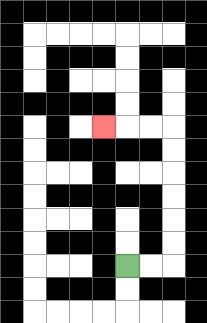{'start': '[5, 11]', 'end': '[4, 5]', 'path_directions': 'R,R,U,U,U,U,U,U,L,L,L', 'path_coordinates': '[[5, 11], [6, 11], [7, 11], [7, 10], [7, 9], [7, 8], [7, 7], [7, 6], [7, 5], [6, 5], [5, 5], [4, 5]]'}